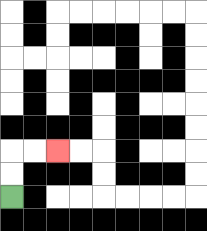{'start': '[0, 8]', 'end': '[2, 6]', 'path_directions': 'U,U,R,R', 'path_coordinates': '[[0, 8], [0, 7], [0, 6], [1, 6], [2, 6]]'}